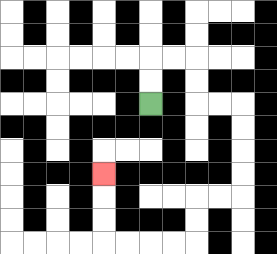{'start': '[6, 4]', 'end': '[4, 7]', 'path_directions': 'U,U,R,R,D,D,R,R,D,D,D,D,L,L,D,D,L,L,L,L,U,U,U', 'path_coordinates': '[[6, 4], [6, 3], [6, 2], [7, 2], [8, 2], [8, 3], [8, 4], [9, 4], [10, 4], [10, 5], [10, 6], [10, 7], [10, 8], [9, 8], [8, 8], [8, 9], [8, 10], [7, 10], [6, 10], [5, 10], [4, 10], [4, 9], [4, 8], [4, 7]]'}